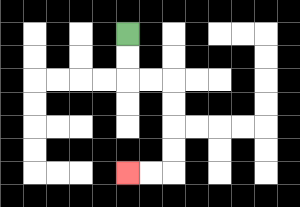{'start': '[5, 1]', 'end': '[5, 7]', 'path_directions': 'D,D,R,R,D,D,D,D,L,L', 'path_coordinates': '[[5, 1], [5, 2], [5, 3], [6, 3], [7, 3], [7, 4], [7, 5], [7, 6], [7, 7], [6, 7], [5, 7]]'}